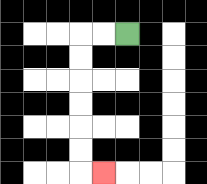{'start': '[5, 1]', 'end': '[4, 7]', 'path_directions': 'L,L,D,D,D,D,D,D,R', 'path_coordinates': '[[5, 1], [4, 1], [3, 1], [3, 2], [3, 3], [3, 4], [3, 5], [3, 6], [3, 7], [4, 7]]'}